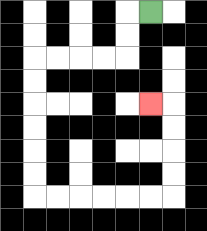{'start': '[6, 0]', 'end': '[6, 4]', 'path_directions': 'L,D,D,L,L,L,L,D,D,D,D,D,D,R,R,R,R,R,R,U,U,U,U,L', 'path_coordinates': '[[6, 0], [5, 0], [5, 1], [5, 2], [4, 2], [3, 2], [2, 2], [1, 2], [1, 3], [1, 4], [1, 5], [1, 6], [1, 7], [1, 8], [2, 8], [3, 8], [4, 8], [5, 8], [6, 8], [7, 8], [7, 7], [7, 6], [7, 5], [7, 4], [6, 4]]'}